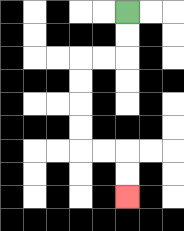{'start': '[5, 0]', 'end': '[5, 8]', 'path_directions': 'D,D,L,L,D,D,D,D,R,R,D,D', 'path_coordinates': '[[5, 0], [5, 1], [5, 2], [4, 2], [3, 2], [3, 3], [3, 4], [3, 5], [3, 6], [4, 6], [5, 6], [5, 7], [5, 8]]'}